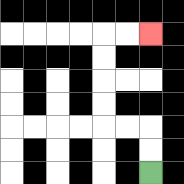{'start': '[6, 7]', 'end': '[6, 1]', 'path_directions': 'U,U,L,L,U,U,U,U,R,R', 'path_coordinates': '[[6, 7], [6, 6], [6, 5], [5, 5], [4, 5], [4, 4], [4, 3], [4, 2], [4, 1], [5, 1], [6, 1]]'}